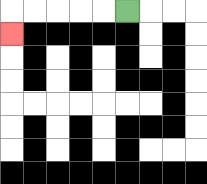{'start': '[5, 0]', 'end': '[0, 1]', 'path_directions': 'L,L,L,L,L,D', 'path_coordinates': '[[5, 0], [4, 0], [3, 0], [2, 0], [1, 0], [0, 0], [0, 1]]'}